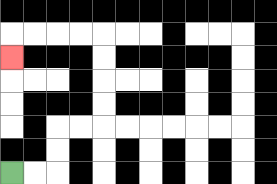{'start': '[0, 7]', 'end': '[0, 2]', 'path_directions': 'R,R,U,U,R,R,U,U,U,U,L,L,L,L,D', 'path_coordinates': '[[0, 7], [1, 7], [2, 7], [2, 6], [2, 5], [3, 5], [4, 5], [4, 4], [4, 3], [4, 2], [4, 1], [3, 1], [2, 1], [1, 1], [0, 1], [0, 2]]'}